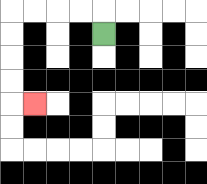{'start': '[4, 1]', 'end': '[1, 4]', 'path_directions': 'U,L,L,L,L,D,D,D,D,R', 'path_coordinates': '[[4, 1], [4, 0], [3, 0], [2, 0], [1, 0], [0, 0], [0, 1], [0, 2], [0, 3], [0, 4], [1, 4]]'}